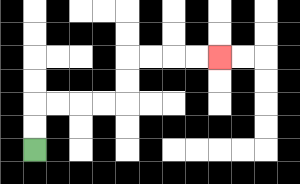{'start': '[1, 6]', 'end': '[9, 2]', 'path_directions': 'U,U,R,R,R,R,U,U,R,R,R,R', 'path_coordinates': '[[1, 6], [1, 5], [1, 4], [2, 4], [3, 4], [4, 4], [5, 4], [5, 3], [5, 2], [6, 2], [7, 2], [8, 2], [9, 2]]'}